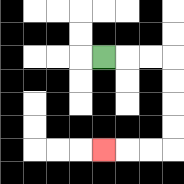{'start': '[4, 2]', 'end': '[4, 6]', 'path_directions': 'R,R,R,D,D,D,D,L,L,L', 'path_coordinates': '[[4, 2], [5, 2], [6, 2], [7, 2], [7, 3], [7, 4], [7, 5], [7, 6], [6, 6], [5, 6], [4, 6]]'}